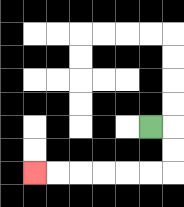{'start': '[6, 5]', 'end': '[1, 7]', 'path_directions': 'R,D,D,L,L,L,L,L,L', 'path_coordinates': '[[6, 5], [7, 5], [7, 6], [7, 7], [6, 7], [5, 7], [4, 7], [3, 7], [2, 7], [1, 7]]'}